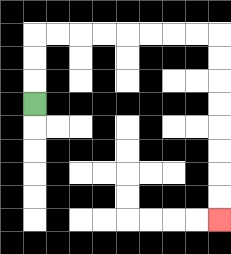{'start': '[1, 4]', 'end': '[9, 9]', 'path_directions': 'U,U,U,R,R,R,R,R,R,R,R,D,D,D,D,D,D,D,D', 'path_coordinates': '[[1, 4], [1, 3], [1, 2], [1, 1], [2, 1], [3, 1], [4, 1], [5, 1], [6, 1], [7, 1], [8, 1], [9, 1], [9, 2], [9, 3], [9, 4], [9, 5], [9, 6], [9, 7], [9, 8], [9, 9]]'}